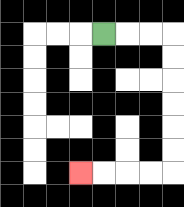{'start': '[4, 1]', 'end': '[3, 7]', 'path_directions': 'R,R,R,D,D,D,D,D,D,L,L,L,L', 'path_coordinates': '[[4, 1], [5, 1], [6, 1], [7, 1], [7, 2], [7, 3], [7, 4], [7, 5], [7, 6], [7, 7], [6, 7], [5, 7], [4, 7], [3, 7]]'}